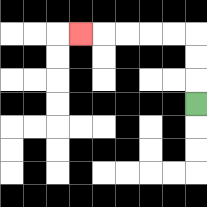{'start': '[8, 4]', 'end': '[3, 1]', 'path_directions': 'U,U,U,L,L,L,L,L', 'path_coordinates': '[[8, 4], [8, 3], [8, 2], [8, 1], [7, 1], [6, 1], [5, 1], [4, 1], [3, 1]]'}